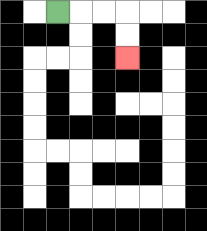{'start': '[2, 0]', 'end': '[5, 2]', 'path_directions': 'R,R,R,D,D', 'path_coordinates': '[[2, 0], [3, 0], [4, 0], [5, 0], [5, 1], [5, 2]]'}